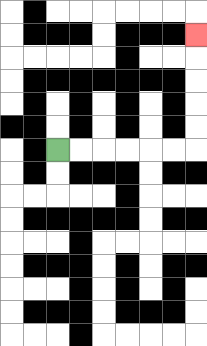{'start': '[2, 6]', 'end': '[8, 1]', 'path_directions': 'R,R,R,R,R,R,U,U,U,U,U', 'path_coordinates': '[[2, 6], [3, 6], [4, 6], [5, 6], [6, 6], [7, 6], [8, 6], [8, 5], [8, 4], [8, 3], [8, 2], [8, 1]]'}